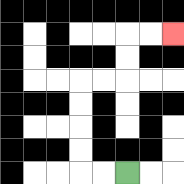{'start': '[5, 7]', 'end': '[7, 1]', 'path_directions': 'L,L,U,U,U,U,R,R,U,U,R,R', 'path_coordinates': '[[5, 7], [4, 7], [3, 7], [3, 6], [3, 5], [3, 4], [3, 3], [4, 3], [5, 3], [5, 2], [5, 1], [6, 1], [7, 1]]'}